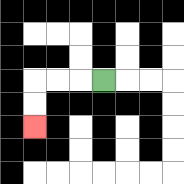{'start': '[4, 3]', 'end': '[1, 5]', 'path_directions': 'L,L,L,D,D', 'path_coordinates': '[[4, 3], [3, 3], [2, 3], [1, 3], [1, 4], [1, 5]]'}